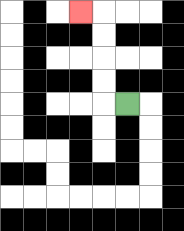{'start': '[5, 4]', 'end': '[3, 0]', 'path_directions': 'L,U,U,U,U,L', 'path_coordinates': '[[5, 4], [4, 4], [4, 3], [4, 2], [4, 1], [4, 0], [3, 0]]'}